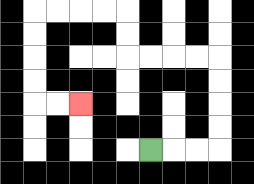{'start': '[6, 6]', 'end': '[3, 4]', 'path_directions': 'R,R,R,U,U,U,U,L,L,L,L,U,U,L,L,L,L,D,D,D,D,R,R', 'path_coordinates': '[[6, 6], [7, 6], [8, 6], [9, 6], [9, 5], [9, 4], [9, 3], [9, 2], [8, 2], [7, 2], [6, 2], [5, 2], [5, 1], [5, 0], [4, 0], [3, 0], [2, 0], [1, 0], [1, 1], [1, 2], [1, 3], [1, 4], [2, 4], [3, 4]]'}